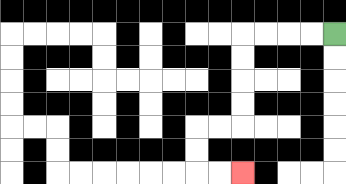{'start': '[14, 1]', 'end': '[10, 7]', 'path_directions': 'L,L,L,L,D,D,D,D,L,L,D,D,R,R', 'path_coordinates': '[[14, 1], [13, 1], [12, 1], [11, 1], [10, 1], [10, 2], [10, 3], [10, 4], [10, 5], [9, 5], [8, 5], [8, 6], [8, 7], [9, 7], [10, 7]]'}